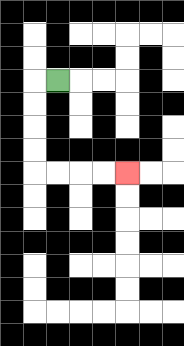{'start': '[2, 3]', 'end': '[5, 7]', 'path_directions': 'L,D,D,D,D,R,R,R,R', 'path_coordinates': '[[2, 3], [1, 3], [1, 4], [1, 5], [1, 6], [1, 7], [2, 7], [3, 7], [4, 7], [5, 7]]'}